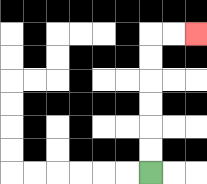{'start': '[6, 7]', 'end': '[8, 1]', 'path_directions': 'U,U,U,U,U,U,R,R', 'path_coordinates': '[[6, 7], [6, 6], [6, 5], [6, 4], [6, 3], [6, 2], [6, 1], [7, 1], [8, 1]]'}